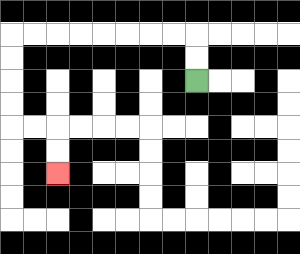{'start': '[8, 3]', 'end': '[2, 7]', 'path_directions': 'U,U,L,L,L,L,L,L,L,L,D,D,D,D,R,R,D,D', 'path_coordinates': '[[8, 3], [8, 2], [8, 1], [7, 1], [6, 1], [5, 1], [4, 1], [3, 1], [2, 1], [1, 1], [0, 1], [0, 2], [0, 3], [0, 4], [0, 5], [1, 5], [2, 5], [2, 6], [2, 7]]'}